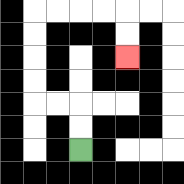{'start': '[3, 6]', 'end': '[5, 2]', 'path_directions': 'U,U,L,L,U,U,U,U,R,R,R,R,D,D', 'path_coordinates': '[[3, 6], [3, 5], [3, 4], [2, 4], [1, 4], [1, 3], [1, 2], [1, 1], [1, 0], [2, 0], [3, 0], [4, 0], [5, 0], [5, 1], [5, 2]]'}